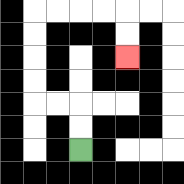{'start': '[3, 6]', 'end': '[5, 2]', 'path_directions': 'U,U,L,L,U,U,U,U,R,R,R,R,D,D', 'path_coordinates': '[[3, 6], [3, 5], [3, 4], [2, 4], [1, 4], [1, 3], [1, 2], [1, 1], [1, 0], [2, 0], [3, 0], [4, 0], [5, 0], [5, 1], [5, 2]]'}